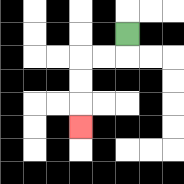{'start': '[5, 1]', 'end': '[3, 5]', 'path_directions': 'D,L,L,D,D,D', 'path_coordinates': '[[5, 1], [5, 2], [4, 2], [3, 2], [3, 3], [3, 4], [3, 5]]'}